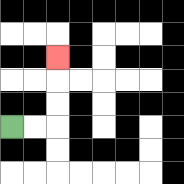{'start': '[0, 5]', 'end': '[2, 2]', 'path_directions': 'R,R,U,U,U', 'path_coordinates': '[[0, 5], [1, 5], [2, 5], [2, 4], [2, 3], [2, 2]]'}